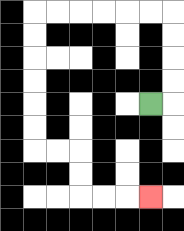{'start': '[6, 4]', 'end': '[6, 8]', 'path_directions': 'R,U,U,U,U,L,L,L,L,L,L,D,D,D,D,D,D,R,R,D,D,R,R,R', 'path_coordinates': '[[6, 4], [7, 4], [7, 3], [7, 2], [7, 1], [7, 0], [6, 0], [5, 0], [4, 0], [3, 0], [2, 0], [1, 0], [1, 1], [1, 2], [1, 3], [1, 4], [1, 5], [1, 6], [2, 6], [3, 6], [3, 7], [3, 8], [4, 8], [5, 8], [6, 8]]'}